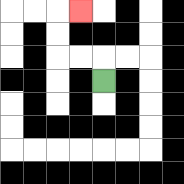{'start': '[4, 3]', 'end': '[3, 0]', 'path_directions': 'U,L,L,U,U,R', 'path_coordinates': '[[4, 3], [4, 2], [3, 2], [2, 2], [2, 1], [2, 0], [3, 0]]'}